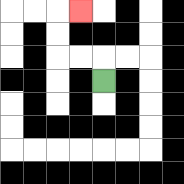{'start': '[4, 3]', 'end': '[3, 0]', 'path_directions': 'U,L,L,U,U,R', 'path_coordinates': '[[4, 3], [4, 2], [3, 2], [2, 2], [2, 1], [2, 0], [3, 0]]'}